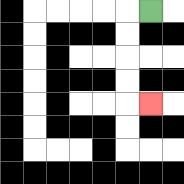{'start': '[6, 0]', 'end': '[6, 4]', 'path_directions': 'L,D,D,D,D,R', 'path_coordinates': '[[6, 0], [5, 0], [5, 1], [5, 2], [5, 3], [5, 4], [6, 4]]'}